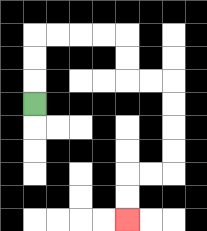{'start': '[1, 4]', 'end': '[5, 9]', 'path_directions': 'U,U,U,R,R,R,R,D,D,R,R,D,D,D,D,L,L,D,D', 'path_coordinates': '[[1, 4], [1, 3], [1, 2], [1, 1], [2, 1], [3, 1], [4, 1], [5, 1], [5, 2], [5, 3], [6, 3], [7, 3], [7, 4], [7, 5], [7, 6], [7, 7], [6, 7], [5, 7], [5, 8], [5, 9]]'}